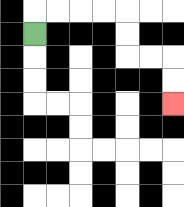{'start': '[1, 1]', 'end': '[7, 4]', 'path_directions': 'U,R,R,R,R,D,D,R,R,D,D', 'path_coordinates': '[[1, 1], [1, 0], [2, 0], [3, 0], [4, 0], [5, 0], [5, 1], [5, 2], [6, 2], [7, 2], [7, 3], [7, 4]]'}